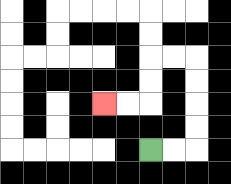{'start': '[6, 6]', 'end': '[4, 4]', 'path_directions': 'R,R,U,U,U,U,L,L,D,D,L,L', 'path_coordinates': '[[6, 6], [7, 6], [8, 6], [8, 5], [8, 4], [8, 3], [8, 2], [7, 2], [6, 2], [6, 3], [6, 4], [5, 4], [4, 4]]'}